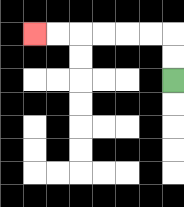{'start': '[7, 3]', 'end': '[1, 1]', 'path_directions': 'U,U,L,L,L,L,L,L', 'path_coordinates': '[[7, 3], [7, 2], [7, 1], [6, 1], [5, 1], [4, 1], [3, 1], [2, 1], [1, 1]]'}